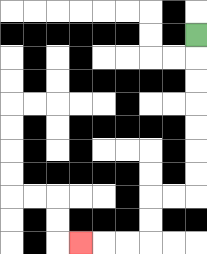{'start': '[8, 1]', 'end': '[3, 10]', 'path_directions': 'D,D,D,D,D,D,D,L,L,D,D,L,L,L', 'path_coordinates': '[[8, 1], [8, 2], [8, 3], [8, 4], [8, 5], [8, 6], [8, 7], [8, 8], [7, 8], [6, 8], [6, 9], [6, 10], [5, 10], [4, 10], [3, 10]]'}